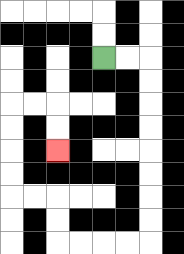{'start': '[4, 2]', 'end': '[2, 6]', 'path_directions': 'R,R,D,D,D,D,D,D,D,D,L,L,L,L,U,U,L,L,U,U,U,U,R,R,D,D', 'path_coordinates': '[[4, 2], [5, 2], [6, 2], [6, 3], [6, 4], [6, 5], [6, 6], [6, 7], [6, 8], [6, 9], [6, 10], [5, 10], [4, 10], [3, 10], [2, 10], [2, 9], [2, 8], [1, 8], [0, 8], [0, 7], [0, 6], [0, 5], [0, 4], [1, 4], [2, 4], [2, 5], [2, 6]]'}